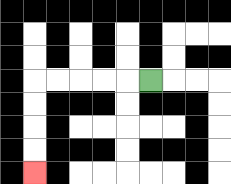{'start': '[6, 3]', 'end': '[1, 7]', 'path_directions': 'L,L,L,L,L,D,D,D,D', 'path_coordinates': '[[6, 3], [5, 3], [4, 3], [3, 3], [2, 3], [1, 3], [1, 4], [1, 5], [1, 6], [1, 7]]'}